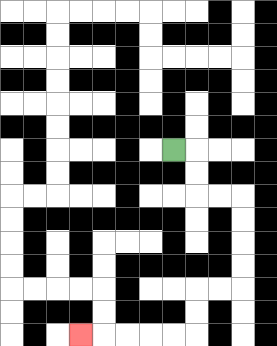{'start': '[7, 6]', 'end': '[3, 14]', 'path_directions': 'R,D,D,R,R,D,D,D,D,L,L,D,D,L,L,L,L,L', 'path_coordinates': '[[7, 6], [8, 6], [8, 7], [8, 8], [9, 8], [10, 8], [10, 9], [10, 10], [10, 11], [10, 12], [9, 12], [8, 12], [8, 13], [8, 14], [7, 14], [6, 14], [5, 14], [4, 14], [3, 14]]'}